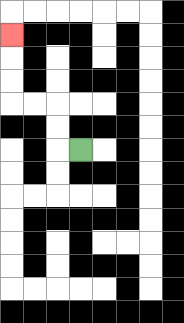{'start': '[3, 6]', 'end': '[0, 1]', 'path_directions': 'L,U,U,L,L,U,U,U', 'path_coordinates': '[[3, 6], [2, 6], [2, 5], [2, 4], [1, 4], [0, 4], [0, 3], [0, 2], [0, 1]]'}